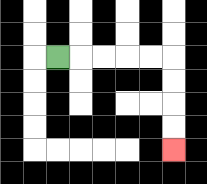{'start': '[2, 2]', 'end': '[7, 6]', 'path_directions': 'R,R,R,R,R,D,D,D,D', 'path_coordinates': '[[2, 2], [3, 2], [4, 2], [5, 2], [6, 2], [7, 2], [7, 3], [7, 4], [7, 5], [7, 6]]'}